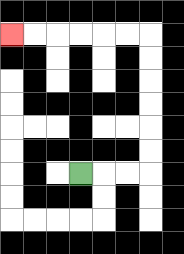{'start': '[3, 7]', 'end': '[0, 1]', 'path_directions': 'R,R,R,U,U,U,U,U,U,L,L,L,L,L,L', 'path_coordinates': '[[3, 7], [4, 7], [5, 7], [6, 7], [6, 6], [6, 5], [6, 4], [6, 3], [6, 2], [6, 1], [5, 1], [4, 1], [3, 1], [2, 1], [1, 1], [0, 1]]'}